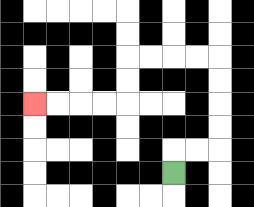{'start': '[7, 7]', 'end': '[1, 4]', 'path_directions': 'U,R,R,U,U,U,U,L,L,L,L,D,D,L,L,L,L', 'path_coordinates': '[[7, 7], [7, 6], [8, 6], [9, 6], [9, 5], [9, 4], [9, 3], [9, 2], [8, 2], [7, 2], [6, 2], [5, 2], [5, 3], [5, 4], [4, 4], [3, 4], [2, 4], [1, 4]]'}